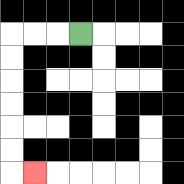{'start': '[3, 1]', 'end': '[1, 7]', 'path_directions': 'L,L,L,D,D,D,D,D,D,R', 'path_coordinates': '[[3, 1], [2, 1], [1, 1], [0, 1], [0, 2], [0, 3], [0, 4], [0, 5], [0, 6], [0, 7], [1, 7]]'}